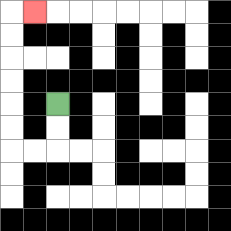{'start': '[2, 4]', 'end': '[1, 0]', 'path_directions': 'D,D,L,L,U,U,U,U,U,U,R', 'path_coordinates': '[[2, 4], [2, 5], [2, 6], [1, 6], [0, 6], [0, 5], [0, 4], [0, 3], [0, 2], [0, 1], [0, 0], [1, 0]]'}